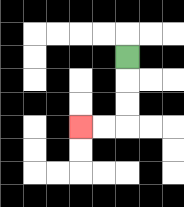{'start': '[5, 2]', 'end': '[3, 5]', 'path_directions': 'D,D,D,L,L', 'path_coordinates': '[[5, 2], [5, 3], [5, 4], [5, 5], [4, 5], [3, 5]]'}